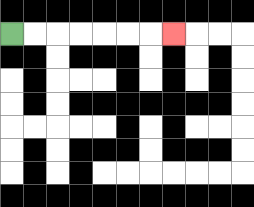{'start': '[0, 1]', 'end': '[7, 1]', 'path_directions': 'R,R,R,R,R,R,R', 'path_coordinates': '[[0, 1], [1, 1], [2, 1], [3, 1], [4, 1], [5, 1], [6, 1], [7, 1]]'}